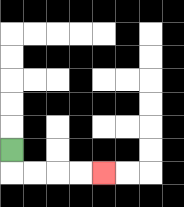{'start': '[0, 6]', 'end': '[4, 7]', 'path_directions': 'D,R,R,R,R', 'path_coordinates': '[[0, 6], [0, 7], [1, 7], [2, 7], [3, 7], [4, 7]]'}